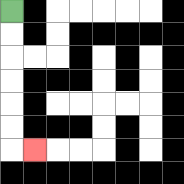{'start': '[0, 0]', 'end': '[1, 6]', 'path_directions': 'D,D,D,D,D,D,R', 'path_coordinates': '[[0, 0], [0, 1], [0, 2], [0, 3], [0, 4], [0, 5], [0, 6], [1, 6]]'}